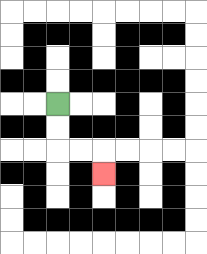{'start': '[2, 4]', 'end': '[4, 7]', 'path_directions': 'D,D,R,R,D', 'path_coordinates': '[[2, 4], [2, 5], [2, 6], [3, 6], [4, 6], [4, 7]]'}